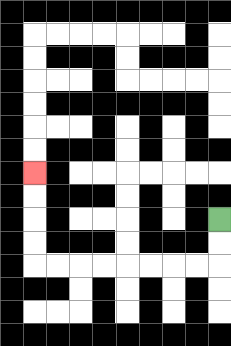{'start': '[9, 9]', 'end': '[1, 7]', 'path_directions': 'D,D,L,L,L,L,L,L,L,L,U,U,U,U', 'path_coordinates': '[[9, 9], [9, 10], [9, 11], [8, 11], [7, 11], [6, 11], [5, 11], [4, 11], [3, 11], [2, 11], [1, 11], [1, 10], [1, 9], [1, 8], [1, 7]]'}